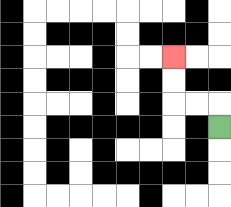{'start': '[9, 5]', 'end': '[7, 2]', 'path_directions': 'U,L,L,U,U', 'path_coordinates': '[[9, 5], [9, 4], [8, 4], [7, 4], [7, 3], [7, 2]]'}